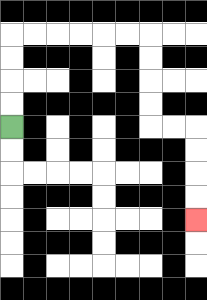{'start': '[0, 5]', 'end': '[8, 9]', 'path_directions': 'U,U,U,U,R,R,R,R,R,R,D,D,D,D,R,R,D,D,D,D', 'path_coordinates': '[[0, 5], [0, 4], [0, 3], [0, 2], [0, 1], [1, 1], [2, 1], [3, 1], [4, 1], [5, 1], [6, 1], [6, 2], [6, 3], [6, 4], [6, 5], [7, 5], [8, 5], [8, 6], [8, 7], [8, 8], [8, 9]]'}